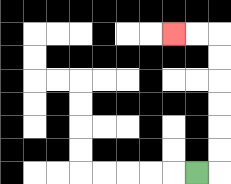{'start': '[8, 7]', 'end': '[7, 1]', 'path_directions': 'R,U,U,U,U,U,U,L,L', 'path_coordinates': '[[8, 7], [9, 7], [9, 6], [9, 5], [9, 4], [9, 3], [9, 2], [9, 1], [8, 1], [7, 1]]'}